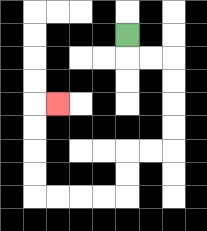{'start': '[5, 1]', 'end': '[2, 4]', 'path_directions': 'D,R,R,D,D,D,D,L,L,D,D,L,L,L,L,U,U,U,U,R', 'path_coordinates': '[[5, 1], [5, 2], [6, 2], [7, 2], [7, 3], [7, 4], [7, 5], [7, 6], [6, 6], [5, 6], [5, 7], [5, 8], [4, 8], [3, 8], [2, 8], [1, 8], [1, 7], [1, 6], [1, 5], [1, 4], [2, 4]]'}